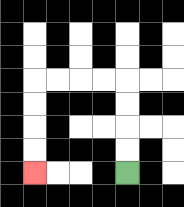{'start': '[5, 7]', 'end': '[1, 7]', 'path_directions': 'U,U,U,U,L,L,L,L,D,D,D,D', 'path_coordinates': '[[5, 7], [5, 6], [5, 5], [5, 4], [5, 3], [4, 3], [3, 3], [2, 3], [1, 3], [1, 4], [1, 5], [1, 6], [1, 7]]'}